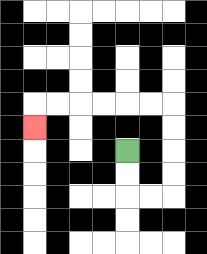{'start': '[5, 6]', 'end': '[1, 5]', 'path_directions': 'D,D,R,R,U,U,U,U,L,L,L,L,L,L,D', 'path_coordinates': '[[5, 6], [5, 7], [5, 8], [6, 8], [7, 8], [7, 7], [7, 6], [7, 5], [7, 4], [6, 4], [5, 4], [4, 4], [3, 4], [2, 4], [1, 4], [1, 5]]'}